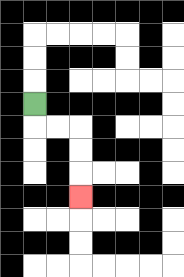{'start': '[1, 4]', 'end': '[3, 8]', 'path_directions': 'D,R,R,D,D,D', 'path_coordinates': '[[1, 4], [1, 5], [2, 5], [3, 5], [3, 6], [3, 7], [3, 8]]'}